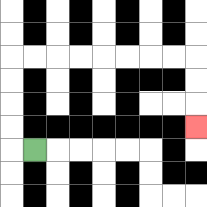{'start': '[1, 6]', 'end': '[8, 5]', 'path_directions': 'L,U,U,U,U,R,R,R,R,R,R,R,R,D,D,D', 'path_coordinates': '[[1, 6], [0, 6], [0, 5], [0, 4], [0, 3], [0, 2], [1, 2], [2, 2], [3, 2], [4, 2], [5, 2], [6, 2], [7, 2], [8, 2], [8, 3], [8, 4], [8, 5]]'}